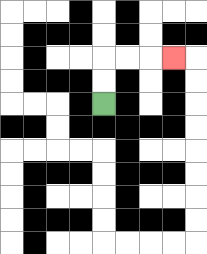{'start': '[4, 4]', 'end': '[7, 2]', 'path_directions': 'U,U,R,R,R', 'path_coordinates': '[[4, 4], [4, 3], [4, 2], [5, 2], [6, 2], [7, 2]]'}